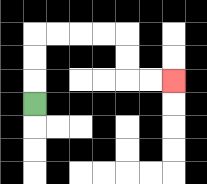{'start': '[1, 4]', 'end': '[7, 3]', 'path_directions': 'U,U,U,R,R,R,R,D,D,R,R', 'path_coordinates': '[[1, 4], [1, 3], [1, 2], [1, 1], [2, 1], [3, 1], [4, 1], [5, 1], [5, 2], [5, 3], [6, 3], [7, 3]]'}